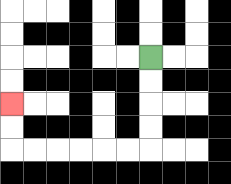{'start': '[6, 2]', 'end': '[0, 4]', 'path_directions': 'D,D,D,D,L,L,L,L,L,L,U,U', 'path_coordinates': '[[6, 2], [6, 3], [6, 4], [6, 5], [6, 6], [5, 6], [4, 6], [3, 6], [2, 6], [1, 6], [0, 6], [0, 5], [0, 4]]'}